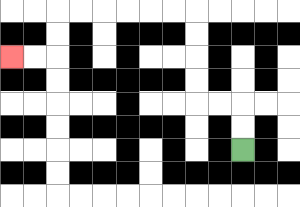{'start': '[10, 6]', 'end': '[0, 2]', 'path_directions': 'U,U,L,L,U,U,U,U,L,L,L,L,L,L,D,D,L,L', 'path_coordinates': '[[10, 6], [10, 5], [10, 4], [9, 4], [8, 4], [8, 3], [8, 2], [8, 1], [8, 0], [7, 0], [6, 0], [5, 0], [4, 0], [3, 0], [2, 0], [2, 1], [2, 2], [1, 2], [0, 2]]'}